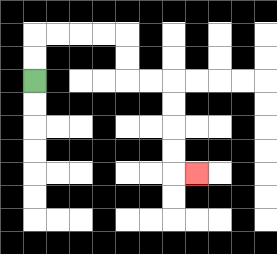{'start': '[1, 3]', 'end': '[8, 7]', 'path_directions': 'U,U,R,R,R,R,D,D,R,R,D,D,D,D,R', 'path_coordinates': '[[1, 3], [1, 2], [1, 1], [2, 1], [3, 1], [4, 1], [5, 1], [5, 2], [5, 3], [6, 3], [7, 3], [7, 4], [7, 5], [7, 6], [7, 7], [8, 7]]'}